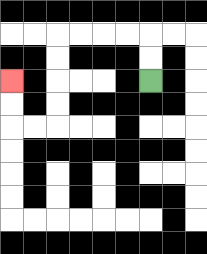{'start': '[6, 3]', 'end': '[0, 3]', 'path_directions': 'U,U,L,L,L,L,D,D,D,D,L,L,U,U', 'path_coordinates': '[[6, 3], [6, 2], [6, 1], [5, 1], [4, 1], [3, 1], [2, 1], [2, 2], [2, 3], [2, 4], [2, 5], [1, 5], [0, 5], [0, 4], [0, 3]]'}